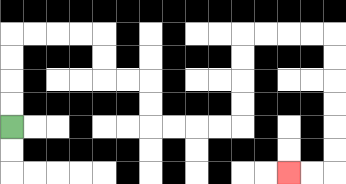{'start': '[0, 5]', 'end': '[12, 7]', 'path_directions': 'U,U,U,U,R,R,R,R,D,D,R,R,D,D,R,R,R,R,U,U,U,U,R,R,R,R,D,D,D,D,D,D,L,L', 'path_coordinates': '[[0, 5], [0, 4], [0, 3], [0, 2], [0, 1], [1, 1], [2, 1], [3, 1], [4, 1], [4, 2], [4, 3], [5, 3], [6, 3], [6, 4], [6, 5], [7, 5], [8, 5], [9, 5], [10, 5], [10, 4], [10, 3], [10, 2], [10, 1], [11, 1], [12, 1], [13, 1], [14, 1], [14, 2], [14, 3], [14, 4], [14, 5], [14, 6], [14, 7], [13, 7], [12, 7]]'}